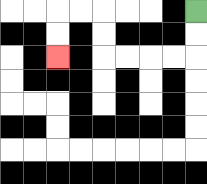{'start': '[8, 0]', 'end': '[2, 2]', 'path_directions': 'D,D,L,L,L,L,U,U,L,L,D,D', 'path_coordinates': '[[8, 0], [8, 1], [8, 2], [7, 2], [6, 2], [5, 2], [4, 2], [4, 1], [4, 0], [3, 0], [2, 0], [2, 1], [2, 2]]'}